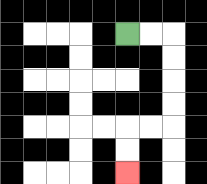{'start': '[5, 1]', 'end': '[5, 7]', 'path_directions': 'R,R,D,D,D,D,L,L,D,D', 'path_coordinates': '[[5, 1], [6, 1], [7, 1], [7, 2], [7, 3], [7, 4], [7, 5], [6, 5], [5, 5], [5, 6], [5, 7]]'}